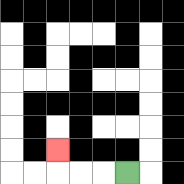{'start': '[5, 7]', 'end': '[2, 6]', 'path_directions': 'L,L,L,U', 'path_coordinates': '[[5, 7], [4, 7], [3, 7], [2, 7], [2, 6]]'}